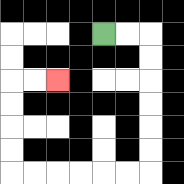{'start': '[4, 1]', 'end': '[2, 3]', 'path_directions': 'R,R,D,D,D,D,D,D,L,L,L,L,L,L,U,U,U,U,R,R', 'path_coordinates': '[[4, 1], [5, 1], [6, 1], [6, 2], [6, 3], [6, 4], [6, 5], [6, 6], [6, 7], [5, 7], [4, 7], [3, 7], [2, 7], [1, 7], [0, 7], [0, 6], [0, 5], [0, 4], [0, 3], [1, 3], [2, 3]]'}